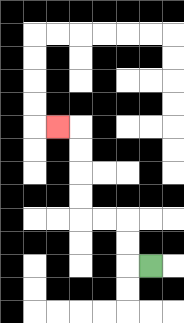{'start': '[6, 11]', 'end': '[2, 5]', 'path_directions': 'L,U,U,L,L,U,U,U,U,L', 'path_coordinates': '[[6, 11], [5, 11], [5, 10], [5, 9], [4, 9], [3, 9], [3, 8], [3, 7], [3, 6], [3, 5], [2, 5]]'}